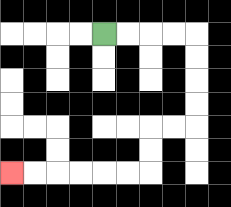{'start': '[4, 1]', 'end': '[0, 7]', 'path_directions': 'R,R,R,R,D,D,D,D,L,L,D,D,L,L,L,L,L,L', 'path_coordinates': '[[4, 1], [5, 1], [6, 1], [7, 1], [8, 1], [8, 2], [8, 3], [8, 4], [8, 5], [7, 5], [6, 5], [6, 6], [6, 7], [5, 7], [4, 7], [3, 7], [2, 7], [1, 7], [0, 7]]'}